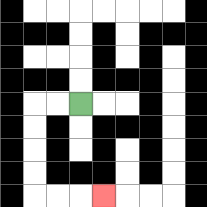{'start': '[3, 4]', 'end': '[4, 8]', 'path_directions': 'L,L,D,D,D,D,R,R,R', 'path_coordinates': '[[3, 4], [2, 4], [1, 4], [1, 5], [1, 6], [1, 7], [1, 8], [2, 8], [3, 8], [4, 8]]'}